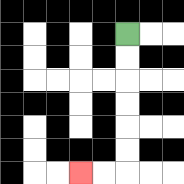{'start': '[5, 1]', 'end': '[3, 7]', 'path_directions': 'D,D,D,D,D,D,L,L', 'path_coordinates': '[[5, 1], [5, 2], [5, 3], [5, 4], [5, 5], [5, 6], [5, 7], [4, 7], [3, 7]]'}